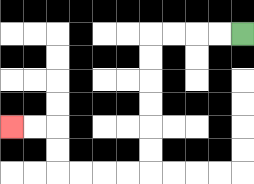{'start': '[10, 1]', 'end': '[0, 5]', 'path_directions': 'L,L,L,L,D,D,D,D,D,D,L,L,L,L,U,U,L,L', 'path_coordinates': '[[10, 1], [9, 1], [8, 1], [7, 1], [6, 1], [6, 2], [6, 3], [6, 4], [6, 5], [6, 6], [6, 7], [5, 7], [4, 7], [3, 7], [2, 7], [2, 6], [2, 5], [1, 5], [0, 5]]'}